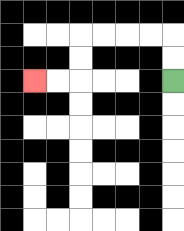{'start': '[7, 3]', 'end': '[1, 3]', 'path_directions': 'U,U,L,L,L,L,D,D,L,L', 'path_coordinates': '[[7, 3], [7, 2], [7, 1], [6, 1], [5, 1], [4, 1], [3, 1], [3, 2], [3, 3], [2, 3], [1, 3]]'}